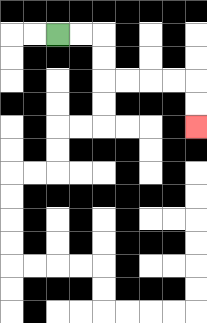{'start': '[2, 1]', 'end': '[8, 5]', 'path_directions': 'R,R,D,D,R,R,R,R,D,D', 'path_coordinates': '[[2, 1], [3, 1], [4, 1], [4, 2], [4, 3], [5, 3], [6, 3], [7, 3], [8, 3], [8, 4], [8, 5]]'}